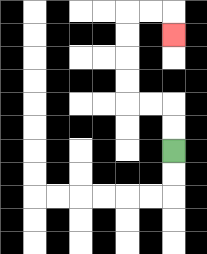{'start': '[7, 6]', 'end': '[7, 1]', 'path_directions': 'U,U,L,L,U,U,U,U,R,R,D', 'path_coordinates': '[[7, 6], [7, 5], [7, 4], [6, 4], [5, 4], [5, 3], [5, 2], [5, 1], [5, 0], [6, 0], [7, 0], [7, 1]]'}